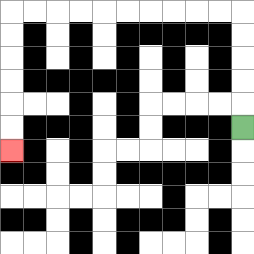{'start': '[10, 5]', 'end': '[0, 6]', 'path_directions': 'U,U,U,U,U,L,L,L,L,L,L,L,L,L,L,D,D,D,D,D,D', 'path_coordinates': '[[10, 5], [10, 4], [10, 3], [10, 2], [10, 1], [10, 0], [9, 0], [8, 0], [7, 0], [6, 0], [5, 0], [4, 0], [3, 0], [2, 0], [1, 0], [0, 0], [0, 1], [0, 2], [0, 3], [0, 4], [0, 5], [0, 6]]'}